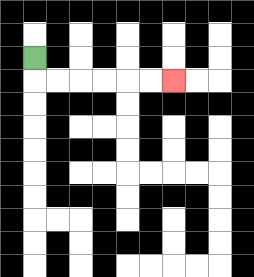{'start': '[1, 2]', 'end': '[7, 3]', 'path_directions': 'D,R,R,R,R,R,R', 'path_coordinates': '[[1, 2], [1, 3], [2, 3], [3, 3], [4, 3], [5, 3], [6, 3], [7, 3]]'}